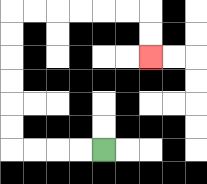{'start': '[4, 6]', 'end': '[6, 2]', 'path_directions': 'L,L,L,L,U,U,U,U,U,U,R,R,R,R,R,R,D,D', 'path_coordinates': '[[4, 6], [3, 6], [2, 6], [1, 6], [0, 6], [0, 5], [0, 4], [0, 3], [0, 2], [0, 1], [0, 0], [1, 0], [2, 0], [3, 0], [4, 0], [5, 0], [6, 0], [6, 1], [6, 2]]'}